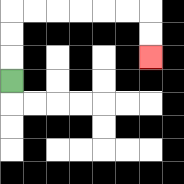{'start': '[0, 3]', 'end': '[6, 2]', 'path_directions': 'U,U,U,R,R,R,R,R,R,D,D', 'path_coordinates': '[[0, 3], [0, 2], [0, 1], [0, 0], [1, 0], [2, 0], [3, 0], [4, 0], [5, 0], [6, 0], [6, 1], [6, 2]]'}